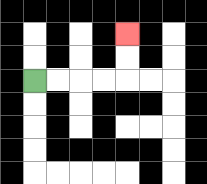{'start': '[1, 3]', 'end': '[5, 1]', 'path_directions': 'R,R,R,R,U,U', 'path_coordinates': '[[1, 3], [2, 3], [3, 3], [4, 3], [5, 3], [5, 2], [5, 1]]'}